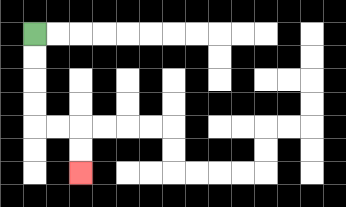{'start': '[1, 1]', 'end': '[3, 7]', 'path_directions': 'D,D,D,D,R,R,D,D', 'path_coordinates': '[[1, 1], [1, 2], [1, 3], [1, 4], [1, 5], [2, 5], [3, 5], [3, 6], [3, 7]]'}